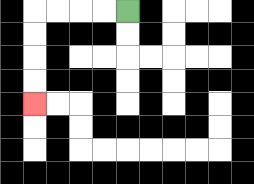{'start': '[5, 0]', 'end': '[1, 4]', 'path_directions': 'L,L,L,L,D,D,D,D', 'path_coordinates': '[[5, 0], [4, 0], [3, 0], [2, 0], [1, 0], [1, 1], [1, 2], [1, 3], [1, 4]]'}